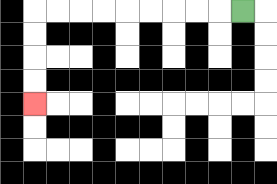{'start': '[10, 0]', 'end': '[1, 4]', 'path_directions': 'L,L,L,L,L,L,L,L,L,D,D,D,D', 'path_coordinates': '[[10, 0], [9, 0], [8, 0], [7, 0], [6, 0], [5, 0], [4, 0], [3, 0], [2, 0], [1, 0], [1, 1], [1, 2], [1, 3], [1, 4]]'}